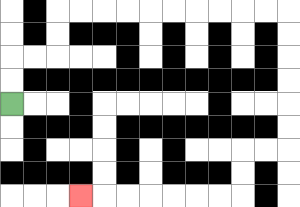{'start': '[0, 4]', 'end': '[3, 8]', 'path_directions': 'U,U,R,R,U,U,R,R,R,R,R,R,R,R,R,R,D,D,D,D,D,D,L,L,D,D,L,L,L,L,L,L,L', 'path_coordinates': '[[0, 4], [0, 3], [0, 2], [1, 2], [2, 2], [2, 1], [2, 0], [3, 0], [4, 0], [5, 0], [6, 0], [7, 0], [8, 0], [9, 0], [10, 0], [11, 0], [12, 0], [12, 1], [12, 2], [12, 3], [12, 4], [12, 5], [12, 6], [11, 6], [10, 6], [10, 7], [10, 8], [9, 8], [8, 8], [7, 8], [6, 8], [5, 8], [4, 8], [3, 8]]'}